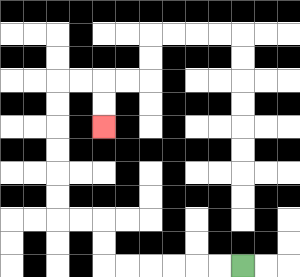{'start': '[10, 11]', 'end': '[4, 5]', 'path_directions': 'L,L,L,L,L,L,U,U,L,L,U,U,U,U,U,U,R,R,D,D', 'path_coordinates': '[[10, 11], [9, 11], [8, 11], [7, 11], [6, 11], [5, 11], [4, 11], [4, 10], [4, 9], [3, 9], [2, 9], [2, 8], [2, 7], [2, 6], [2, 5], [2, 4], [2, 3], [3, 3], [4, 3], [4, 4], [4, 5]]'}